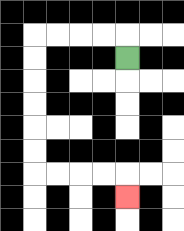{'start': '[5, 2]', 'end': '[5, 8]', 'path_directions': 'U,L,L,L,L,D,D,D,D,D,D,R,R,R,R,D', 'path_coordinates': '[[5, 2], [5, 1], [4, 1], [3, 1], [2, 1], [1, 1], [1, 2], [1, 3], [1, 4], [1, 5], [1, 6], [1, 7], [2, 7], [3, 7], [4, 7], [5, 7], [5, 8]]'}